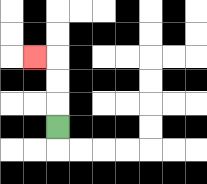{'start': '[2, 5]', 'end': '[1, 2]', 'path_directions': 'U,U,U,L', 'path_coordinates': '[[2, 5], [2, 4], [2, 3], [2, 2], [1, 2]]'}